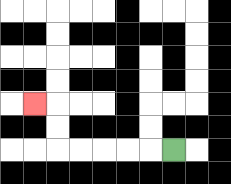{'start': '[7, 6]', 'end': '[1, 4]', 'path_directions': 'L,L,L,L,L,U,U,L', 'path_coordinates': '[[7, 6], [6, 6], [5, 6], [4, 6], [3, 6], [2, 6], [2, 5], [2, 4], [1, 4]]'}